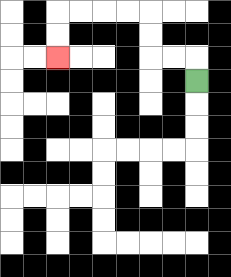{'start': '[8, 3]', 'end': '[2, 2]', 'path_directions': 'U,L,L,U,U,L,L,L,L,D,D', 'path_coordinates': '[[8, 3], [8, 2], [7, 2], [6, 2], [6, 1], [6, 0], [5, 0], [4, 0], [3, 0], [2, 0], [2, 1], [2, 2]]'}